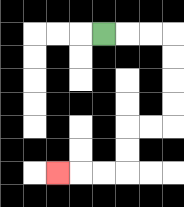{'start': '[4, 1]', 'end': '[2, 7]', 'path_directions': 'R,R,R,D,D,D,D,L,L,D,D,L,L,L', 'path_coordinates': '[[4, 1], [5, 1], [6, 1], [7, 1], [7, 2], [7, 3], [7, 4], [7, 5], [6, 5], [5, 5], [5, 6], [5, 7], [4, 7], [3, 7], [2, 7]]'}